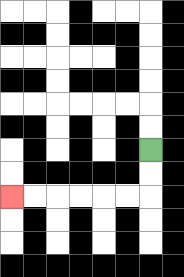{'start': '[6, 6]', 'end': '[0, 8]', 'path_directions': 'D,D,L,L,L,L,L,L', 'path_coordinates': '[[6, 6], [6, 7], [6, 8], [5, 8], [4, 8], [3, 8], [2, 8], [1, 8], [0, 8]]'}